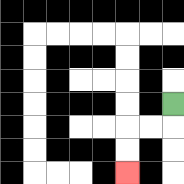{'start': '[7, 4]', 'end': '[5, 7]', 'path_directions': 'D,L,L,D,D', 'path_coordinates': '[[7, 4], [7, 5], [6, 5], [5, 5], [5, 6], [5, 7]]'}